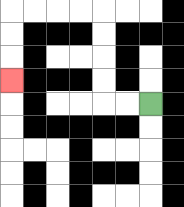{'start': '[6, 4]', 'end': '[0, 3]', 'path_directions': 'L,L,U,U,U,U,L,L,L,L,D,D,D', 'path_coordinates': '[[6, 4], [5, 4], [4, 4], [4, 3], [4, 2], [4, 1], [4, 0], [3, 0], [2, 0], [1, 0], [0, 0], [0, 1], [0, 2], [0, 3]]'}